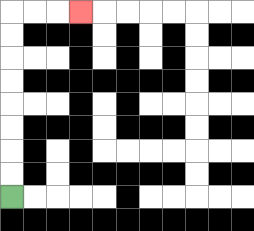{'start': '[0, 8]', 'end': '[3, 0]', 'path_directions': 'U,U,U,U,U,U,U,U,R,R,R', 'path_coordinates': '[[0, 8], [0, 7], [0, 6], [0, 5], [0, 4], [0, 3], [0, 2], [0, 1], [0, 0], [1, 0], [2, 0], [3, 0]]'}